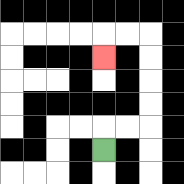{'start': '[4, 6]', 'end': '[4, 2]', 'path_directions': 'U,R,R,U,U,U,U,L,L,D', 'path_coordinates': '[[4, 6], [4, 5], [5, 5], [6, 5], [6, 4], [6, 3], [6, 2], [6, 1], [5, 1], [4, 1], [4, 2]]'}